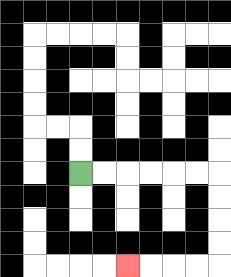{'start': '[3, 7]', 'end': '[5, 11]', 'path_directions': 'R,R,R,R,R,R,D,D,D,D,L,L,L,L', 'path_coordinates': '[[3, 7], [4, 7], [5, 7], [6, 7], [7, 7], [8, 7], [9, 7], [9, 8], [9, 9], [9, 10], [9, 11], [8, 11], [7, 11], [6, 11], [5, 11]]'}